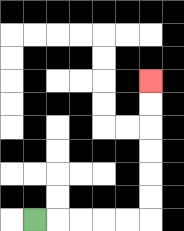{'start': '[1, 9]', 'end': '[6, 3]', 'path_directions': 'R,R,R,R,R,U,U,U,U,U,U', 'path_coordinates': '[[1, 9], [2, 9], [3, 9], [4, 9], [5, 9], [6, 9], [6, 8], [6, 7], [6, 6], [6, 5], [6, 4], [6, 3]]'}